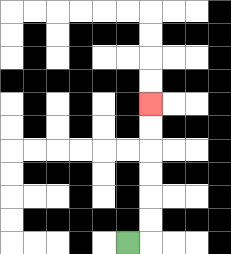{'start': '[5, 10]', 'end': '[6, 4]', 'path_directions': 'R,U,U,U,U,U,U', 'path_coordinates': '[[5, 10], [6, 10], [6, 9], [6, 8], [6, 7], [6, 6], [6, 5], [6, 4]]'}